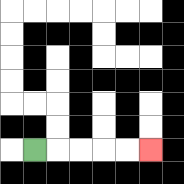{'start': '[1, 6]', 'end': '[6, 6]', 'path_directions': 'R,R,R,R,R', 'path_coordinates': '[[1, 6], [2, 6], [3, 6], [4, 6], [5, 6], [6, 6]]'}